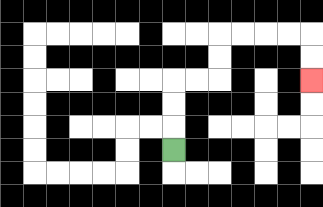{'start': '[7, 6]', 'end': '[13, 3]', 'path_directions': 'U,U,U,R,R,U,U,R,R,R,R,D,D', 'path_coordinates': '[[7, 6], [7, 5], [7, 4], [7, 3], [8, 3], [9, 3], [9, 2], [9, 1], [10, 1], [11, 1], [12, 1], [13, 1], [13, 2], [13, 3]]'}